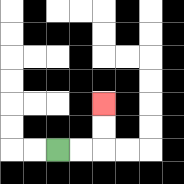{'start': '[2, 6]', 'end': '[4, 4]', 'path_directions': 'R,R,U,U', 'path_coordinates': '[[2, 6], [3, 6], [4, 6], [4, 5], [4, 4]]'}